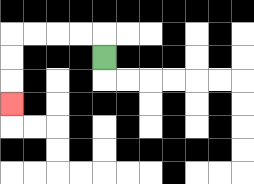{'start': '[4, 2]', 'end': '[0, 4]', 'path_directions': 'U,L,L,L,L,D,D,D', 'path_coordinates': '[[4, 2], [4, 1], [3, 1], [2, 1], [1, 1], [0, 1], [0, 2], [0, 3], [0, 4]]'}